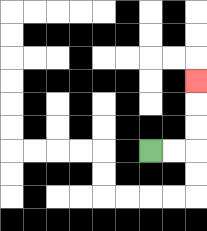{'start': '[6, 6]', 'end': '[8, 3]', 'path_directions': 'R,R,U,U,U', 'path_coordinates': '[[6, 6], [7, 6], [8, 6], [8, 5], [8, 4], [8, 3]]'}